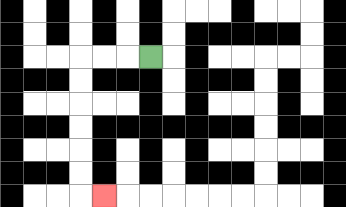{'start': '[6, 2]', 'end': '[4, 8]', 'path_directions': 'L,L,L,D,D,D,D,D,D,R', 'path_coordinates': '[[6, 2], [5, 2], [4, 2], [3, 2], [3, 3], [3, 4], [3, 5], [3, 6], [3, 7], [3, 8], [4, 8]]'}